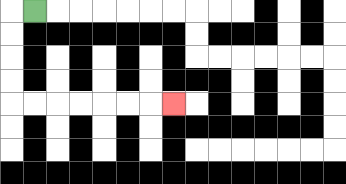{'start': '[1, 0]', 'end': '[7, 4]', 'path_directions': 'L,D,D,D,D,R,R,R,R,R,R,R', 'path_coordinates': '[[1, 0], [0, 0], [0, 1], [0, 2], [0, 3], [0, 4], [1, 4], [2, 4], [3, 4], [4, 4], [5, 4], [6, 4], [7, 4]]'}